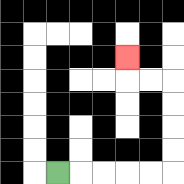{'start': '[2, 7]', 'end': '[5, 2]', 'path_directions': 'R,R,R,R,R,U,U,U,U,L,L,U', 'path_coordinates': '[[2, 7], [3, 7], [4, 7], [5, 7], [6, 7], [7, 7], [7, 6], [7, 5], [7, 4], [7, 3], [6, 3], [5, 3], [5, 2]]'}